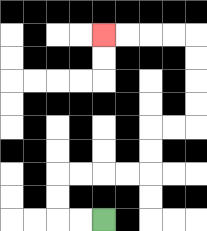{'start': '[4, 9]', 'end': '[4, 1]', 'path_directions': 'L,L,U,U,R,R,R,R,U,U,R,R,U,U,U,U,L,L,L,L', 'path_coordinates': '[[4, 9], [3, 9], [2, 9], [2, 8], [2, 7], [3, 7], [4, 7], [5, 7], [6, 7], [6, 6], [6, 5], [7, 5], [8, 5], [8, 4], [8, 3], [8, 2], [8, 1], [7, 1], [6, 1], [5, 1], [4, 1]]'}